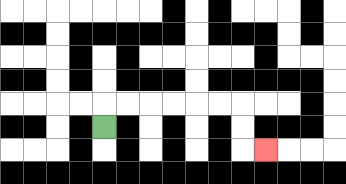{'start': '[4, 5]', 'end': '[11, 6]', 'path_directions': 'U,R,R,R,R,R,R,D,D,R', 'path_coordinates': '[[4, 5], [4, 4], [5, 4], [6, 4], [7, 4], [8, 4], [9, 4], [10, 4], [10, 5], [10, 6], [11, 6]]'}